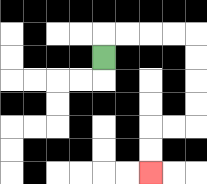{'start': '[4, 2]', 'end': '[6, 7]', 'path_directions': 'U,R,R,R,R,D,D,D,D,L,L,D,D', 'path_coordinates': '[[4, 2], [4, 1], [5, 1], [6, 1], [7, 1], [8, 1], [8, 2], [8, 3], [8, 4], [8, 5], [7, 5], [6, 5], [6, 6], [6, 7]]'}